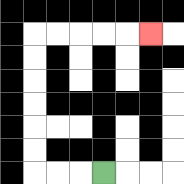{'start': '[4, 7]', 'end': '[6, 1]', 'path_directions': 'L,L,L,U,U,U,U,U,U,R,R,R,R,R', 'path_coordinates': '[[4, 7], [3, 7], [2, 7], [1, 7], [1, 6], [1, 5], [1, 4], [1, 3], [1, 2], [1, 1], [2, 1], [3, 1], [4, 1], [5, 1], [6, 1]]'}